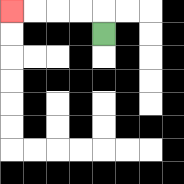{'start': '[4, 1]', 'end': '[0, 0]', 'path_directions': 'U,L,L,L,L', 'path_coordinates': '[[4, 1], [4, 0], [3, 0], [2, 0], [1, 0], [0, 0]]'}